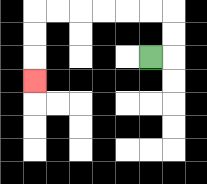{'start': '[6, 2]', 'end': '[1, 3]', 'path_directions': 'R,U,U,L,L,L,L,L,L,D,D,D', 'path_coordinates': '[[6, 2], [7, 2], [7, 1], [7, 0], [6, 0], [5, 0], [4, 0], [3, 0], [2, 0], [1, 0], [1, 1], [1, 2], [1, 3]]'}